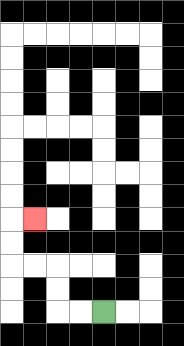{'start': '[4, 13]', 'end': '[1, 9]', 'path_directions': 'L,L,U,U,L,L,U,U,R', 'path_coordinates': '[[4, 13], [3, 13], [2, 13], [2, 12], [2, 11], [1, 11], [0, 11], [0, 10], [0, 9], [1, 9]]'}